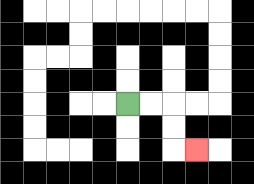{'start': '[5, 4]', 'end': '[8, 6]', 'path_directions': 'R,R,D,D,R', 'path_coordinates': '[[5, 4], [6, 4], [7, 4], [7, 5], [7, 6], [8, 6]]'}